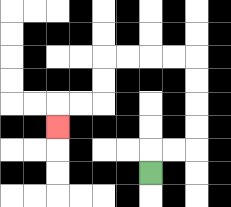{'start': '[6, 7]', 'end': '[2, 5]', 'path_directions': 'U,R,R,U,U,U,U,L,L,L,L,D,D,L,L,D', 'path_coordinates': '[[6, 7], [6, 6], [7, 6], [8, 6], [8, 5], [8, 4], [8, 3], [8, 2], [7, 2], [6, 2], [5, 2], [4, 2], [4, 3], [4, 4], [3, 4], [2, 4], [2, 5]]'}